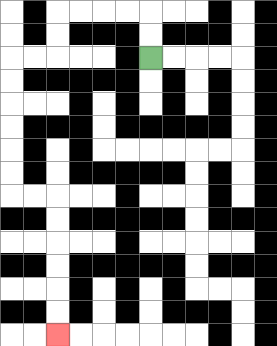{'start': '[6, 2]', 'end': '[2, 14]', 'path_directions': 'U,U,L,L,L,L,D,D,L,L,D,D,D,D,D,D,R,R,D,D,D,D,D,D', 'path_coordinates': '[[6, 2], [6, 1], [6, 0], [5, 0], [4, 0], [3, 0], [2, 0], [2, 1], [2, 2], [1, 2], [0, 2], [0, 3], [0, 4], [0, 5], [0, 6], [0, 7], [0, 8], [1, 8], [2, 8], [2, 9], [2, 10], [2, 11], [2, 12], [2, 13], [2, 14]]'}